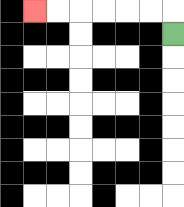{'start': '[7, 1]', 'end': '[1, 0]', 'path_directions': 'U,L,L,L,L,L,L', 'path_coordinates': '[[7, 1], [7, 0], [6, 0], [5, 0], [4, 0], [3, 0], [2, 0], [1, 0]]'}